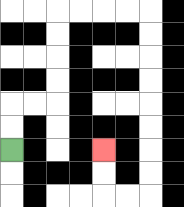{'start': '[0, 6]', 'end': '[4, 6]', 'path_directions': 'U,U,R,R,U,U,U,U,R,R,R,R,D,D,D,D,D,D,D,D,L,L,U,U', 'path_coordinates': '[[0, 6], [0, 5], [0, 4], [1, 4], [2, 4], [2, 3], [2, 2], [2, 1], [2, 0], [3, 0], [4, 0], [5, 0], [6, 0], [6, 1], [6, 2], [6, 3], [6, 4], [6, 5], [6, 6], [6, 7], [6, 8], [5, 8], [4, 8], [4, 7], [4, 6]]'}